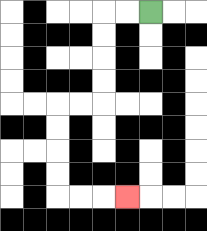{'start': '[6, 0]', 'end': '[5, 8]', 'path_directions': 'L,L,D,D,D,D,L,L,D,D,D,D,R,R,R', 'path_coordinates': '[[6, 0], [5, 0], [4, 0], [4, 1], [4, 2], [4, 3], [4, 4], [3, 4], [2, 4], [2, 5], [2, 6], [2, 7], [2, 8], [3, 8], [4, 8], [5, 8]]'}